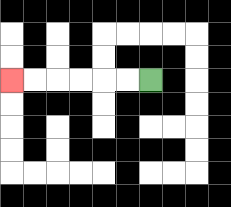{'start': '[6, 3]', 'end': '[0, 3]', 'path_directions': 'L,L,L,L,L,L', 'path_coordinates': '[[6, 3], [5, 3], [4, 3], [3, 3], [2, 3], [1, 3], [0, 3]]'}